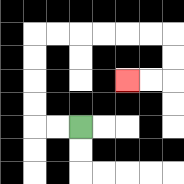{'start': '[3, 5]', 'end': '[5, 3]', 'path_directions': 'L,L,U,U,U,U,R,R,R,R,R,R,D,D,L,L', 'path_coordinates': '[[3, 5], [2, 5], [1, 5], [1, 4], [1, 3], [1, 2], [1, 1], [2, 1], [3, 1], [4, 1], [5, 1], [6, 1], [7, 1], [7, 2], [7, 3], [6, 3], [5, 3]]'}